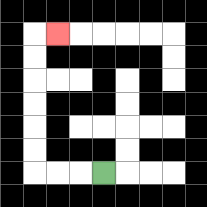{'start': '[4, 7]', 'end': '[2, 1]', 'path_directions': 'L,L,L,U,U,U,U,U,U,R', 'path_coordinates': '[[4, 7], [3, 7], [2, 7], [1, 7], [1, 6], [1, 5], [1, 4], [1, 3], [1, 2], [1, 1], [2, 1]]'}